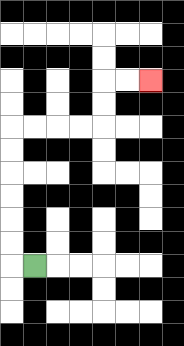{'start': '[1, 11]', 'end': '[6, 3]', 'path_directions': 'L,U,U,U,U,U,U,R,R,R,R,U,U,R,R', 'path_coordinates': '[[1, 11], [0, 11], [0, 10], [0, 9], [0, 8], [0, 7], [0, 6], [0, 5], [1, 5], [2, 5], [3, 5], [4, 5], [4, 4], [4, 3], [5, 3], [6, 3]]'}